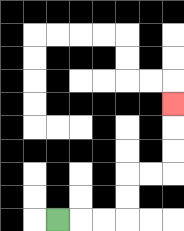{'start': '[2, 9]', 'end': '[7, 4]', 'path_directions': 'R,R,R,U,U,R,R,U,U,U', 'path_coordinates': '[[2, 9], [3, 9], [4, 9], [5, 9], [5, 8], [5, 7], [6, 7], [7, 7], [7, 6], [7, 5], [7, 4]]'}